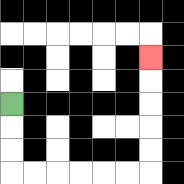{'start': '[0, 4]', 'end': '[6, 2]', 'path_directions': 'D,D,D,R,R,R,R,R,R,U,U,U,U,U', 'path_coordinates': '[[0, 4], [0, 5], [0, 6], [0, 7], [1, 7], [2, 7], [3, 7], [4, 7], [5, 7], [6, 7], [6, 6], [6, 5], [6, 4], [6, 3], [6, 2]]'}